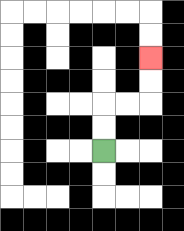{'start': '[4, 6]', 'end': '[6, 2]', 'path_directions': 'U,U,R,R,U,U', 'path_coordinates': '[[4, 6], [4, 5], [4, 4], [5, 4], [6, 4], [6, 3], [6, 2]]'}